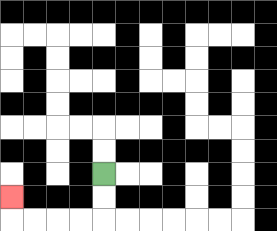{'start': '[4, 7]', 'end': '[0, 8]', 'path_directions': 'D,D,L,L,L,L,U', 'path_coordinates': '[[4, 7], [4, 8], [4, 9], [3, 9], [2, 9], [1, 9], [0, 9], [0, 8]]'}